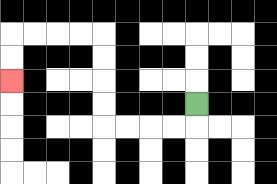{'start': '[8, 4]', 'end': '[0, 3]', 'path_directions': 'D,L,L,L,L,U,U,U,U,L,L,L,L,D,D', 'path_coordinates': '[[8, 4], [8, 5], [7, 5], [6, 5], [5, 5], [4, 5], [4, 4], [4, 3], [4, 2], [4, 1], [3, 1], [2, 1], [1, 1], [0, 1], [0, 2], [0, 3]]'}